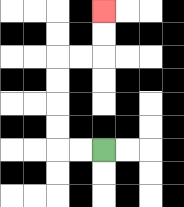{'start': '[4, 6]', 'end': '[4, 0]', 'path_directions': 'L,L,U,U,U,U,R,R,U,U', 'path_coordinates': '[[4, 6], [3, 6], [2, 6], [2, 5], [2, 4], [2, 3], [2, 2], [3, 2], [4, 2], [4, 1], [4, 0]]'}